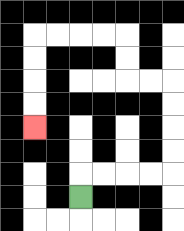{'start': '[3, 8]', 'end': '[1, 5]', 'path_directions': 'U,R,R,R,R,U,U,U,U,L,L,U,U,L,L,L,L,D,D,D,D', 'path_coordinates': '[[3, 8], [3, 7], [4, 7], [5, 7], [6, 7], [7, 7], [7, 6], [7, 5], [7, 4], [7, 3], [6, 3], [5, 3], [5, 2], [5, 1], [4, 1], [3, 1], [2, 1], [1, 1], [1, 2], [1, 3], [1, 4], [1, 5]]'}